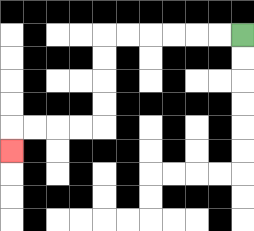{'start': '[10, 1]', 'end': '[0, 6]', 'path_directions': 'L,L,L,L,L,L,D,D,D,D,L,L,L,L,D', 'path_coordinates': '[[10, 1], [9, 1], [8, 1], [7, 1], [6, 1], [5, 1], [4, 1], [4, 2], [4, 3], [4, 4], [4, 5], [3, 5], [2, 5], [1, 5], [0, 5], [0, 6]]'}